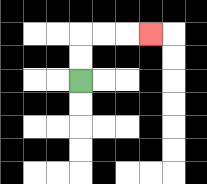{'start': '[3, 3]', 'end': '[6, 1]', 'path_directions': 'U,U,R,R,R', 'path_coordinates': '[[3, 3], [3, 2], [3, 1], [4, 1], [5, 1], [6, 1]]'}